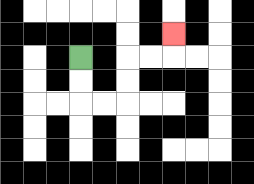{'start': '[3, 2]', 'end': '[7, 1]', 'path_directions': 'D,D,R,R,U,U,R,R,U', 'path_coordinates': '[[3, 2], [3, 3], [3, 4], [4, 4], [5, 4], [5, 3], [5, 2], [6, 2], [7, 2], [7, 1]]'}